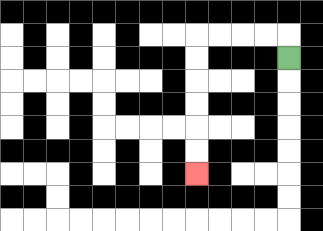{'start': '[12, 2]', 'end': '[8, 7]', 'path_directions': 'U,L,L,L,L,D,D,D,D,D,D', 'path_coordinates': '[[12, 2], [12, 1], [11, 1], [10, 1], [9, 1], [8, 1], [8, 2], [8, 3], [8, 4], [8, 5], [8, 6], [8, 7]]'}